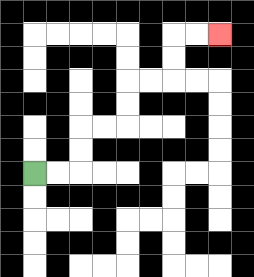{'start': '[1, 7]', 'end': '[9, 1]', 'path_directions': 'R,R,U,U,R,R,U,U,R,R,U,U,R,R', 'path_coordinates': '[[1, 7], [2, 7], [3, 7], [3, 6], [3, 5], [4, 5], [5, 5], [5, 4], [5, 3], [6, 3], [7, 3], [7, 2], [7, 1], [8, 1], [9, 1]]'}